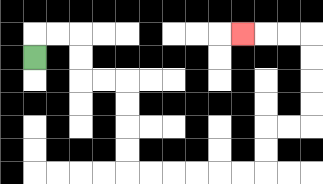{'start': '[1, 2]', 'end': '[10, 1]', 'path_directions': 'U,R,R,D,D,R,R,D,D,D,D,R,R,R,R,R,R,U,U,R,R,U,U,U,U,L,L,L', 'path_coordinates': '[[1, 2], [1, 1], [2, 1], [3, 1], [3, 2], [3, 3], [4, 3], [5, 3], [5, 4], [5, 5], [5, 6], [5, 7], [6, 7], [7, 7], [8, 7], [9, 7], [10, 7], [11, 7], [11, 6], [11, 5], [12, 5], [13, 5], [13, 4], [13, 3], [13, 2], [13, 1], [12, 1], [11, 1], [10, 1]]'}